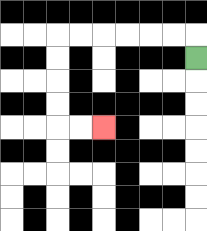{'start': '[8, 2]', 'end': '[4, 5]', 'path_directions': 'U,L,L,L,L,L,L,D,D,D,D,R,R', 'path_coordinates': '[[8, 2], [8, 1], [7, 1], [6, 1], [5, 1], [4, 1], [3, 1], [2, 1], [2, 2], [2, 3], [2, 4], [2, 5], [3, 5], [4, 5]]'}